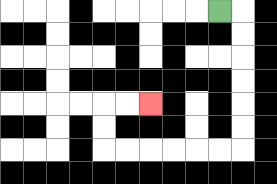{'start': '[9, 0]', 'end': '[6, 4]', 'path_directions': 'R,D,D,D,D,D,D,L,L,L,L,L,L,U,U,R,R', 'path_coordinates': '[[9, 0], [10, 0], [10, 1], [10, 2], [10, 3], [10, 4], [10, 5], [10, 6], [9, 6], [8, 6], [7, 6], [6, 6], [5, 6], [4, 6], [4, 5], [4, 4], [5, 4], [6, 4]]'}